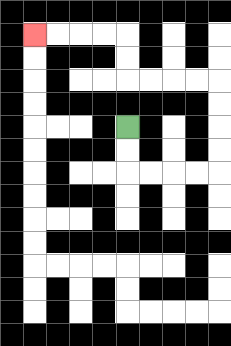{'start': '[5, 5]', 'end': '[1, 1]', 'path_directions': 'D,D,R,R,R,R,U,U,U,U,L,L,L,L,U,U,L,L,L,L', 'path_coordinates': '[[5, 5], [5, 6], [5, 7], [6, 7], [7, 7], [8, 7], [9, 7], [9, 6], [9, 5], [9, 4], [9, 3], [8, 3], [7, 3], [6, 3], [5, 3], [5, 2], [5, 1], [4, 1], [3, 1], [2, 1], [1, 1]]'}